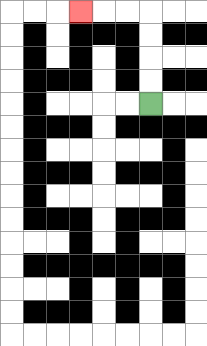{'start': '[6, 4]', 'end': '[3, 0]', 'path_directions': 'U,U,U,U,L,L,L', 'path_coordinates': '[[6, 4], [6, 3], [6, 2], [6, 1], [6, 0], [5, 0], [4, 0], [3, 0]]'}